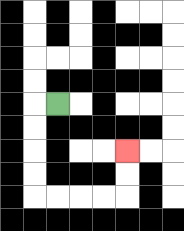{'start': '[2, 4]', 'end': '[5, 6]', 'path_directions': 'L,D,D,D,D,R,R,R,R,U,U', 'path_coordinates': '[[2, 4], [1, 4], [1, 5], [1, 6], [1, 7], [1, 8], [2, 8], [3, 8], [4, 8], [5, 8], [5, 7], [5, 6]]'}